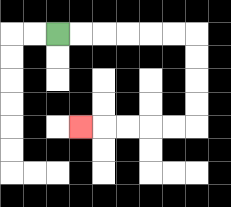{'start': '[2, 1]', 'end': '[3, 5]', 'path_directions': 'R,R,R,R,R,R,D,D,D,D,L,L,L,L,L', 'path_coordinates': '[[2, 1], [3, 1], [4, 1], [5, 1], [6, 1], [7, 1], [8, 1], [8, 2], [8, 3], [8, 4], [8, 5], [7, 5], [6, 5], [5, 5], [4, 5], [3, 5]]'}